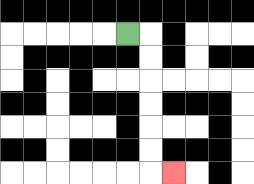{'start': '[5, 1]', 'end': '[7, 7]', 'path_directions': 'R,D,D,D,D,D,D,R', 'path_coordinates': '[[5, 1], [6, 1], [6, 2], [6, 3], [6, 4], [6, 5], [6, 6], [6, 7], [7, 7]]'}